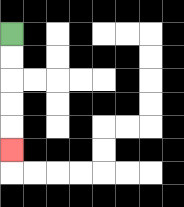{'start': '[0, 1]', 'end': '[0, 6]', 'path_directions': 'D,D,D,D,D', 'path_coordinates': '[[0, 1], [0, 2], [0, 3], [0, 4], [0, 5], [0, 6]]'}